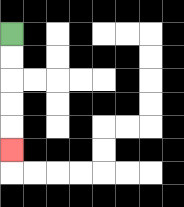{'start': '[0, 1]', 'end': '[0, 6]', 'path_directions': 'D,D,D,D,D', 'path_coordinates': '[[0, 1], [0, 2], [0, 3], [0, 4], [0, 5], [0, 6]]'}